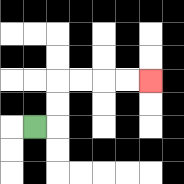{'start': '[1, 5]', 'end': '[6, 3]', 'path_directions': 'R,U,U,R,R,R,R', 'path_coordinates': '[[1, 5], [2, 5], [2, 4], [2, 3], [3, 3], [4, 3], [5, 3], [6, 3]]'}